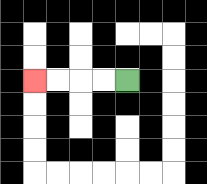{'start': '[5, 3]', 'end': '[1, 3]', 'path_directions': 'L,L,L,L', 'path_coordinates': '[[5, 3], [4, 3], [3, 3], [2, 3], [1, 3]]'}